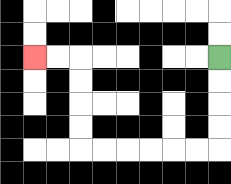{'start': '[9, 2]', 'end': '[1, 2]', 'path_directions': 'D,D,D,D,L,L,L,L,L,L,U,U,U,U,L,L', 'path_coordinates': '[[9, 2], [9, 3], [9, 4], [9, 5], [9, 6], [8, 6], [7, 6], [6, 6], [5, 6], [4, 6], [3, 6], [3, 5], [3, 4], [3, 3], [3, 2], [2, 2], [1, 2]]'}